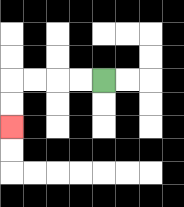{'start': '[4, 3]', 'end': '[0, 5]', 'path_directions': 'L,L,L,L,D,D', 'path_coordinates': '[[4, 3], [3, 3], [2, 3], [1, 3], [0, 3], [0, 4], [0, 5]]'}